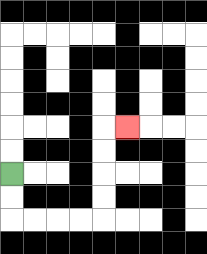{'start': '[0, 7]', 'end': '[5, 5]', 'path_directions': 'D,D,R,R,R,R,U,U,U,U,R', 'path_coordinates': '[[0, 7], [0, 8], [0, 9], [1, 9], [2, 9], [3, 9], [4, 9], [4, 8], [4, 7], [4, 6], [4, 5], [5, 5]]'}